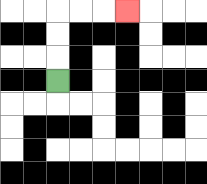{'start': '[2, 3]', 'end': '[5, 0]', 'path_directions': 'U,U,U,R,R,R', 'path_coordinates': '[[2, 3], [2, 2], [2, 1], [2, 0], [3, 0], [4, 0], [5, 0]]'}